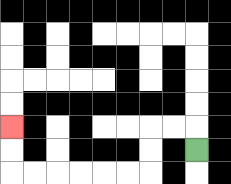{'start': '[8, 6]', 'end': '[0, 5]', 'path_directions': 'U,L,L,D,D,L,L,L,L,L,L,U,U', 'path_coordinates': '[[8, 6], [8, 5], [7, 5], [6, 5], [6, 6], [6, 7], [5, 7], [4, 7], [3, 7], [2, 7], [1, 7], [0, 7], [0, 6], [0, 5]]'}